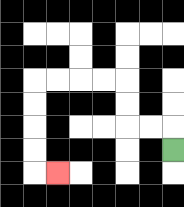{'start': '[7, 6]', 'end': '[2, 7]', 'path_directions': 'U,L,L,U,U,L,L,L,L,D,D,D,D,R', 'path_coordinates': '[[7, 6], [7, 5], [6, 5], [5, 5], [5, 4], [5, 3], [4, 3], [3, 3], [2, 3], [1, 3], [1, 4], [1, 5], [1, 6], [1, 7], [2, 7]]'}